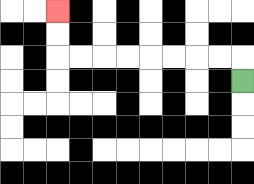{'start': '[10, 3]', 'end': '[2, 0]', 'path_directions': 'U,L,L,L,L,L,L,L,L,U,U', 'path_coordinates': '[[10, 3], [10, 2], [9, 2], [8, 2], [7, 2], [6, 2], [5, 2], [4, 2], [3, 2], [2, 2], [2, 1], [2, 0]]'}